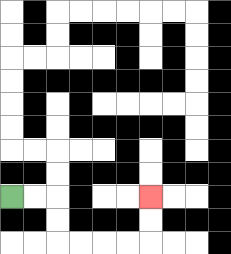{'start': '[0, 8]', 'end': '[6, 8]', 'path_directions': 'R,R,D,D,R,R,R,R,U,U', 'path_coordinates': '[[0, 8], [1, 8], [2, 8], [2, 9], [2, 10], [3, 10], [4, 10], [5, 10], [6, 10], [6, 9], [6, 8]]'}